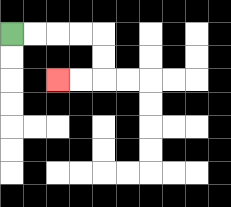{'start': '[0, 1]', 'end': '[2, 3]', 'path_directions': 'R,R,R,R,D,D,L,L', 'path_coordinates': '[[0, 1], [1, 1], [2, 1], [3, 1], [4, 1], [4, 2], [4, 3], [3, 3], [2, 3]]'}